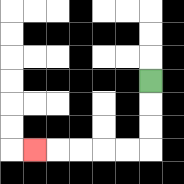{'start': '[6, 3]', 'end': '[1, 6]', 'path_directions': 'D,D,D,L,L,L,L,L', 'path_coordinates': '[[6, 3], [6, 4], [6, 5], [6, 6], [5, 6], [4, 6], [3, 6], [2, 6], [1, 6]]'}